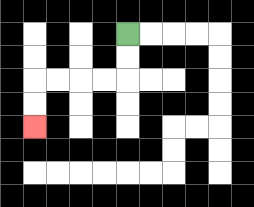{'start': '[5, 1]', 'end': '[1, 5]', 'path_directions': 'D,D,L,L,L,L,D,D', 'path_coordinates': '[[5, 1], [5, 2], [5, 3], [4, 3], [3, 3], [2, 3], [1, 3], [1, 4], [1, 5]]'}